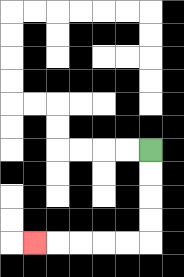{'start': '[6, 6]', 'end': '[1, 10]', 'path_directions': 'D,D,D,D,L,L,L,L,L', 'path_coordinates': '[[6, 6], [6, 7], [6, 8], [6, 9], [6, 10], [5, 10], [4, 10], [3, 10], [2, 10], [1, 10]]'}